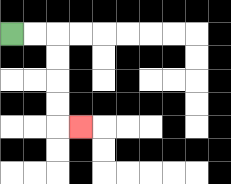{'start': '[0, 1]', 'end': '[3, 5]', 'path_directions': 'R,R,D,D,D,D,R', 'path_coordinates': '[[0, 1], [1, 1], [2, 1], [2, 2], [2, 3], [2, 4], [2, 5], [3, 5]]'}